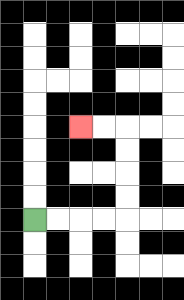{'start': '[1, 9]', 'end': '[3, 5]', 'path_directions': 'R,R,R,R,U,U,U,U,L,L', 'path_coordinates': '[[1, 9], [2, 9], [3, 9], [4, 9], [5, 9], [5, 8], [5, 7], [5, 6], [5, 5], [4, 5], [3, 5]]'}